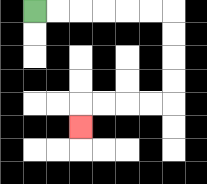{'start': '[1, 0]', 'end': '[3, 5]', 'path_directions': 'R,R,R,R,R,R,D,D,D,D,L,L,L,L,D', 'path_coordinates': '[[1, 0], [2, 0], [3, 0], [4, 0], [5, 0], [6, 0], [7, 0], [7, 1], [7, 2], [7, 3], [7, 4], [6, 4], [5, 4], [4, 4], [3, 4], [3, 5]]'}